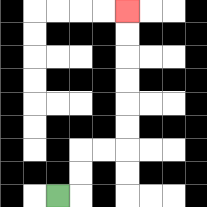{'start': '[2, 8]', 'end': '[5, 0]', 'path_directions': 'R,U,U,R,R,U,U,U,U,U,U', 'path_coordinates': '[[2, 8], [3, 8], [3, 7], [3, 6], [4, 6], [5, 6], [5, 5], [5, 4], [5, 3], [5, 2], [5, 1], [5, 0]]'}